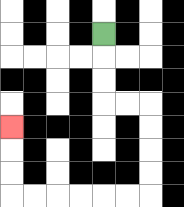{'start': '[4, 1]', 'end': '[0, 5]', 'path_directions': 'D,D,D,R,R,D,D,D,D,L,L,L,L,L,L,U,U,U', 'path_coordinates': '[[4, 1], [4, 2], [4, 3], [4, 4], [5, 4], [6, 4], [6, 5], [6, 6], [6, 7], [6, 8], [5, 8], [4, 8], [3, 8], [2, 8], [1, 8], [0, 8], [0, 7], [0, 6], [0, 5]]'}